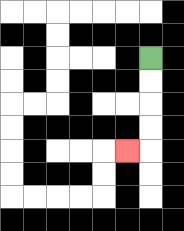{'start': '[6, 2]', 'end': '[5, 6]', 'path_directions': 'D,D,D,D,L', 'path_coordinates': '[[6, 2], [6, 3], [6, 4], [6, 5], [6, 6], [5, 6]]'}